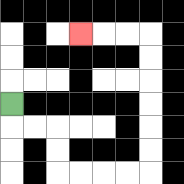{'start': '[0, 4]', 'end': '[3, 1]', 'path_directions': 'D,R,R,D,D,R,R,R,R,U,U,U,U,U,U,L,L,L', 'path_coordinates': '[[0, 4], [0, 5], [1, 5], [2, 5], [2, 6], [2, 7], [3, 7], [4, 7], [5, 7], [6, 7], [6, 6], [6, 5], [6, 4], [6, 3], [6, 2], [6, 1], [5, 1], [4, 1], [3, 1]]'}